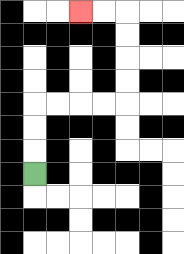{'start': '[1, 7]', 'end': '[3, 0]', 'path_directions': 'U,U,U,R,R,R,R,U,U,U,U,L,L', 'path_coordinates': '[[1, 7], [1, 6], [1, 5], [1, 4], [2, 4], [3, 4], [4, 4], [5, 4], [5, 3], [5, 2], [5, 1], [5, 0], [4, 0], [3, 0]]'}